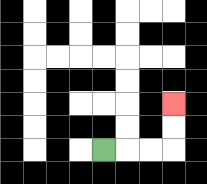{'start': '[4, 6]', 'end': '[7, 4]', 'path_directions': 'R,R,R,U,U', 'path_coordinates': '[[4, 6], [5, 6], [6, 6], [7, 6], [7, 5], [7, 4]]'}